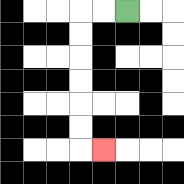{'start': '[5, 0]', 'end': '[4, 6]', 'path_directions': 'L,L,D,D,D,D,D,D,R', 'path_coordinates': '[[5, 0], [4, 0], [3, 0], [3, 1], [3, 2], [3, 3], [3, 4], [3, 5], [3, 6], [4, 6]]'}